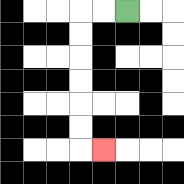{'start': '[5, 0]', 'end': '[4, 6]', 'path_directions': 'L,L,D,D,D,D,D,D,R', 'path_coordinates': '[[5, 0], [4, 0], [3, 0], [3, 1], [3, 2], [3, 3], [3, 4], [3, 5], [3, 6], [4, 6]]'}